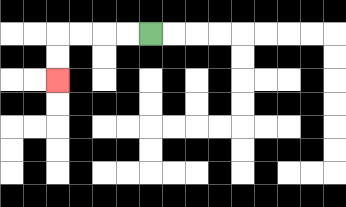{'start': '[6, 1]', 'end': '[2, 3]', 'path_directions': 'L,L,L,L,D,D', 'path_coordinates': '[[6, 1], [5, 1], [4, 1], [3, 1], [2, 1], [2, 2], [2, 3]]'}